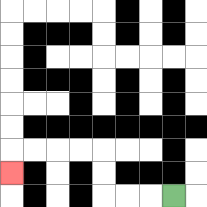{'start': '[7, 8]', 'end': '[0, 7]', 'path_directions': 'L,L,L,U,U,L,L,L,L,D', 'path_coordinates': '[[7, 8], [6, 8], [5, 8], [4, 8], [4, 7], [4, 6], [3, 6], [2, 6], [1, 6], [0, 6], [0, 7]]'}